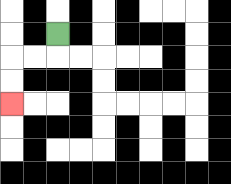{'start': '[2, 1]', 'end': '[0, 4]', 'path_directions': 'D,L,L,D,D', 'path_coordinates': '[[2, 1], [2, 2], [1, 2], [0, 2], [0, 3], [0, 4]]'}